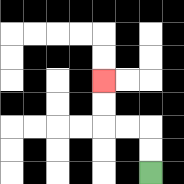{'start': '[6, 7]', 'end': '[4, 3]', 'path_directions': 'U,U,L,L,U,U', 'path_coordinates': '[[6, 7], [6, 6], [6, 5], [5, 5], [4, 5], [4, 4], [4, 3]]'}